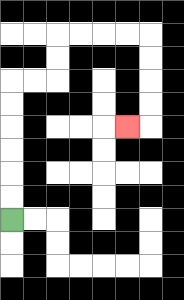{'start': '[0, 9]', 'end': '[5, 5]', 'path_directions': 'U,U,U,U,U,U,R,R,U,U,R,R,R,R,D,D,D,D,L', 'path_coordinates': '[[0, 9], [0, 8], [0, 7], [0, 6], [0, 5], [0, 4], [0, 3], [1, 3], [2, 3], [2, 2], [2, 1], [3, 1], [4, 1], [5, 1], [6, 1], [6, 2], [6, 3], [6, 4], [6, 5], [5, 5]]'}